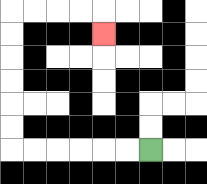{'start': '[6, 6]', 'end': '[4, 1]', 'path_directions': 'L,L,L,L,L,L,U,U,U,U,U,U,R,R,R,R,D', 'path_coordinates': '[[6, 6], [5, 6], [4, 6], [3, 6], [2, 6], [1, 6], [0, 6], [0, 5], [0, 4], [0, 3], [0, 2], [0, 1], [0, 0], [1, 0], [2, 0], [3, 0], [4, 0], [4, 1]]'}